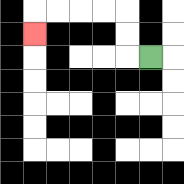{'start': '[6, 2]', 'end': '[1, 1]', 'path_directions': 'L,U,U,L,L,L,L,D', 'path_coordinates': '[[6, 2], [5, 2], [5, 1], [5, 0], [4, 0], [3, 0], [2, 0], [1, 0], [1, 1]]'}